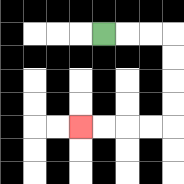{'start': '[4, 1]', 'end': '[3, 5]', 'path_directions': 'R,R,R,D,D,D,D,L,L,L,L', 'path_coordinates': '[[4, 1], [5, 1], [6, 1], [7, 1], [7, 2], [7, 3], [7, 4], [7, 5], [6, 5], [5, 5], [4, 5], [3, 5]]'}